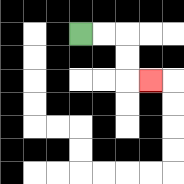{'start': '[3, 1]', 'end': '[6, 3]', 'path_directions': 'R,R,D,D,R', 'path_coordinates': '[[3, 1], [4, 1], [5, 1], [5, 2], [5, 3], [6, 3]]'}